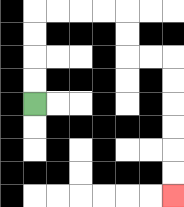{'start': '[1, 4]', 'end': '[7, 8]', 'path_directions': 'U,U,U,U,R,R,R,R,D,D,R,R,D,D,D,D,D,D', 'path_coordinates': '[[1, 4], [1, 3], [1, 2], [1, 1], [1, 0], [2, 0], [3, 0], [4, 0], [5, 0], [5, 1], [5, 2], [6, 2], [7, 2], [7, 3], [7, 4], [7, 5], [7, 6], [7, 7], [7, 8]]'}